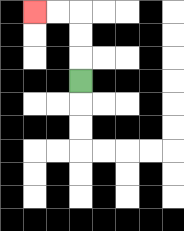{'start': '[3, 3]', 'end': '[1, 0]', 'path_directions': 'U,U,U,L,L', 'path_coordinates': '[[3, 3], [3, 2], [3, 1], [3, 0], [2, 0], [1, 0]]'}